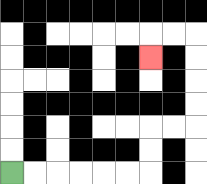{'start': '[0, 7]', 'end': '[6, 2]', 'path_directions': 'R,R,R,R,R,R,U,U,R,R,U,U,U,U,L,L,D', 'path_coordinates': '[[0, 7], [1, 7], [2, 7], [3, 7], [4, 7], [5, 7], [6, 7], [6, 6], [6, 5], [7, 5], [8, 5], [8, 4], [8, 3], [8, 2], [8, 1], [7, 1], [6, 1], [6, 2]]'}